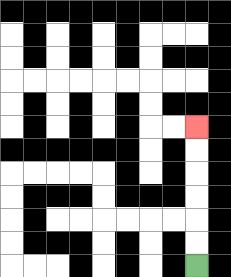{'start': '[8, 11]', 'end': '[8, 5]', 'path_directions': 'U,U,U,U,U,U', 'path_coordinates': '[[8, 11], [8, 10], [8, 9], [8, 8], [8, 7], [8, 6], [8, 5]]'}